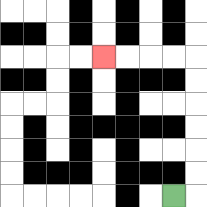{'start': '[7, 8]', 'end': '[4, 2]', 'path_directions': 'R,U,U,U,U,U,U,L,L,L,L', 'path_coordinates': '[[7, 8], [8, 8], [8, 7], [8, 6], [8, 5], [8, 4], [8, 3], [8, 2], [7, 2], [6, 2], [5, 2], [4, 2]]'}